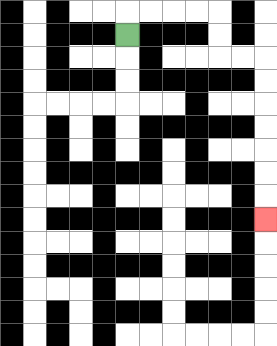{'start': '[5, 1]', 'end': '[11, 9]', 'path_directions': 'U,R,R,R,R,D,D,R,R,D,D,D,D,D,D,D', 'path_coordinates': '[[5, 1], [5, 0], [6, 0], [7, 0], [8, 0], [9, 0], [9, 1], [9, 2], [10, 2], [11, 2], [11, 3], [11, 4], [11, 5], [11, 6], [11, 7], [11, 8], [11, 9]]'}